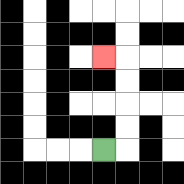{'start': '[4, 6]', 'end': '[4, 2]', 'path_directions': 'R,U,U,U,U,L', 'path_coordinates': '[[4, 6], [5, 6], [5, 5], [5, 4], [5, 3], [5, 2], [4, 2]]'}